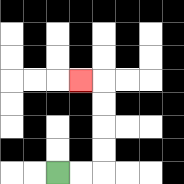{'start': '[2, 7]', 'end': '[3, 3]', 'path_directions': 'R,R,U,U,U,U,L', 'path_coordinates': '[[2, 7], [3, 7], [4, 7], [4, 6], [4, 5], [4, 4], [4, 3], [3, 3]]'}